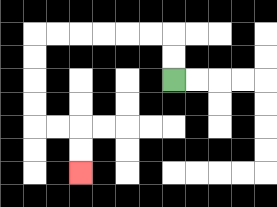{'start': '[7, 3]', 'end': '[3, 7]', 'path_directions': 'U,U,L,L,L,L,L,L,D,D,D,D,R,R,D,D', 'path_coordinates': '[[7, 3], [7, 2], [7, 1], [6, 1], [5, 1], [4, 1], [3, 1], [2, 1], [1, 1], [1, 2], [1, 3], [1, 4], [1, 5], [2, 5], [3, 5], [3, 6], [3, 7]]'}